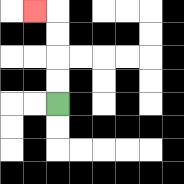{'start': '[2, 4]', 'end': '[1, 0]', 'path_directions': 'U,U,U,U,L', 'path_coordinates': '[[2, 4], [2, 3], [2, 2], [2, 1], [2, 0], [1, 0]]'}